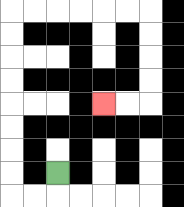{'start': '[2, 7]', 'end': '[4, 4]', 'path_directions': 'D,L,L,U,U,U,U,U,U,U,U,R,R,R,R,R,R,D,D,D,D,L,L', 'path_coordinates': '[[2, 7], [2, 8], [1, 8], [0, 8], [0, 7], [0, 6], [0, 5], [0, 4], [0, 3], [0, 2], [0, 1], [0, 0], [1, 0], [2, 0], [3, 0], [4, 0], [5, 0], [6, 0], [6, 1], [6, 2], [6, 3], [6, 4], [5, 4], [4, 4]]'}